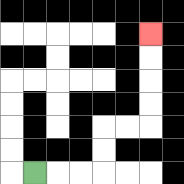{'start': '[1, 7]', 'end': '[6, 1]', 'path_directions': 'R,R,R,U,U,R,R,U,U,U,U', 'path_coordinates': '[[1, 7], [2, 7], [3, 7], [4, 7], [4, 6], [4, 5], [5, 5], [6, 5], [6, 4], [6, 3], [6, 2], [6, 1]]'}